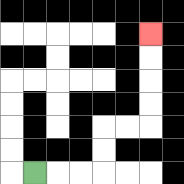{'start': '[1, 7]', 'end': '[6, 1]', 'path_directions': 'R,R,R,U,U,R,R,U,U,U,U', 'path_coordinates': '[[1, 7], [2, 7], [3, 7], [4, 7], [4, 6], [4, 5], [5, 5], [6, 5], [6, 4], [6, 3], [6, 2], [6, 1]]'}